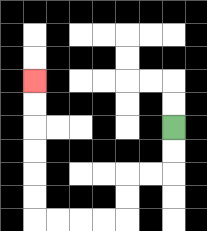{'start': '[7, 5]', 'end': '[1, 3]', 'path_directions': 'D,D,L,L,D,D,L,L,L,L,U,U,U,U,U,U', 'path_coordinates': '[[7, 5], [7, 6], [7, 7], [6, 7], [5, 7], [5, 8], [5, 9], [4, 9], [3, 9], [2, 9], [1, 9], [1, 8], [1, 7], [1, 6], [1, 5], [1, 4], [1, 3]]'}